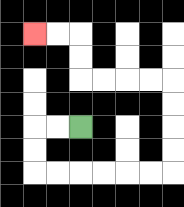{'start': '[3, 5]', 'end': '[1, 1]', 'path_directions': 'L,L,D,D,R,R,R,R,R,R,U,U,U,U,L,L,L,L,U,U,L,L', 'path_coordinates': '[[3, 5], [2, 5], [1, 5], [1, 6], [1, 7], [2, 7], [3, 7], [4, 7], [5, 7], [6, 7], [7, 7], [7, 6], [7, 5], [7, 4], [7, 3], [6, 3], [5, 3], [4, 3], [3, 3], [3, 2], [3, 1], [2, 1], [1, 1]]'}